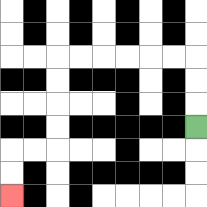{'start': '[8, 5]', 'end': '[0, 8]', 'path_directions': 'U,U,U,L,L,L,L,L,L,D,D,D,D,L,L,D,D', 'path_coordinates': '[[8, 5], [8, 4], [8, 3], [8, 2], [7, 2], [6, 2], [5, 2], [4, 2], [3, 2], [2, 2], [2, 3], [2, 4], [2, 5], [2, 6], [1, 6], [0, 6], [0, 7], [0, 8]]'}